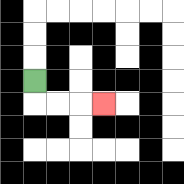{'start': '[1, 3]', 'end': '[4, 4]', 'path_directions': 'D,R,R,R', 'path_coordinates': '[[1, 3], [1, 4], [2, 4], [3, 4], [4, 4]]'}